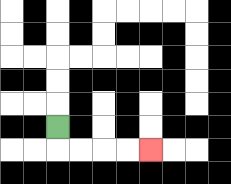{'start': '[2, 5]', 'end': '[6, 6]', 'path_directions': 'D,R,R,R,R', 'path_coordinates': '[[2, 5], [2, 6], [3, 6], [4, 6], [5, 6], [6, 6]]'}